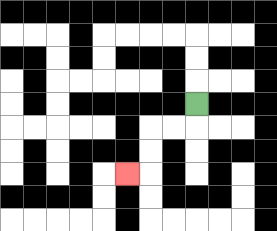{'start': '[8, 4]', 'end': '[5, 7]', 'path_directions': 'D,L,L,D,D,L', 'path_coordinates': '[[8, 4], [8, 5], [7, 5], [6, 5], [6, 6], [6, 7], [5, 7]]'}